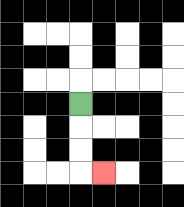{'start': '[3, 4]', 'end': '[4, 7]', 'path_directions': 'D,D,D,R', 'path_coordinates': '[[3, 4], [3, 5], [3, 6], [3, 7], [4, 7]]'}